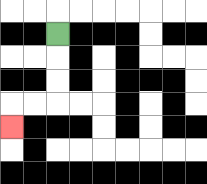{'start': '[2, 1]', 'end': '[0, 5]', 'path_directions': 'D,D,D,L,L,D', 'path_coordinates': '[[2, 1], [2, 2], [2, 3], [2, 4], [1, 4], [0, 4], [0, 5]]'}